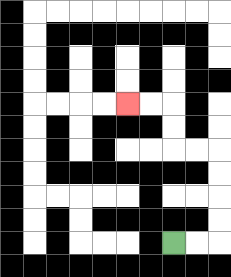{'start': '[7, 10]', 'end': '[5, 4]', 'path_directions': 'R,R,U,U,U,U,L,L,U,U,L,L', 'path_coordinates': '[[7, 10], [8, 10], [9, 10], [9, 9], [9, 8], [9, 7], [9, 6], [8, 6], [7, 6], [7, 5], [7, 4], [6, 4], [5, 4]]'}